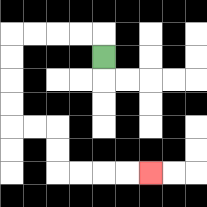{'start': '[4, 2]', 'end': '[6, 7]', 'path_directions': 'U,L,L,L,L,D,D,D,D,R,R,D,D,R,R,R,R', 'path_coordinates': '[[4, 2], [4, 1], [3, 1], [2, 1], [1, 1], [0, 1], [0, 2], [0, 3], [0, 4], [0, 5], [1, 5], [2, 5], [2, 6], [2, 7], [3, 7], [4, 7], [5, 7], [6, 7]]'}